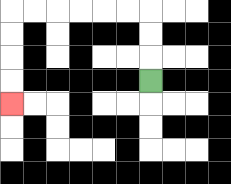{'start': '[6, 3]', 'end': '[0, 4]', 'path_directions': 'U,U,U,L,L,L,L,L,L,D,D,D,D', 'path_coordinates': '[[6, 3], [6, 2], [6, 1], [6, 0], [5, 0], [4, 0], [3, 0], [2, 0], [1, 0], [0, 0], [0, 1], [0, 2], [0, 3], [0, 4]]'}